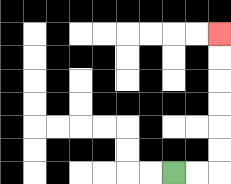{'start': '[7, 7]', 'end': '[9, 1]', 'path_directions': 'R,R,U,U,U,U,U,U', 'path_coordinates': '[[7, 7], [8, 7], [9, 7], [9, 6], [9, 5], [9, 4], [9, 3], [9, 2], [9, 1]]'}